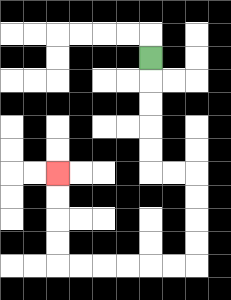{'start': '[6, 2]', 'end': '[2, 7]', 'path_directions': 'D,D,D,D,D,R,R,D,D,D,D,L,L,L,L,L,L,U,U,U,U', 'path_coordinates': '[[6, 2], [6, 3], [6, 4], [6, 5], [6, 6], [6, 7], [7, 7], [8, 7], [8, 8], [8, 9], [8, 10], [8, 11], [7, 11], [6, 11], [5, 11], [4, 11], [3, 11], [2, 11], [2, 10], [2, 9], [2, 8], [2, 7]]'}